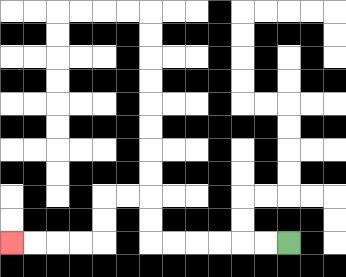{'start': '[12, 10]', 'end': '[0, 10]', 'path_directions': 'L,L,L,L,L,L,U,U,L,L,D,D,L,L,L,L', 'path_coordinates': '[[12, 10], [11, 10], [10, 10], [9, 10], [8, 10], [7, 10], [6, 10], [6, 9], [6, 8], [5, 8], [4, 8], [4, 9], [4, 10], [3, 10], [2, 10], [1, 10], [0, 10]]'}